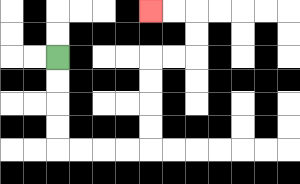{'start': '[2, 2]', 'end': '[6, 0]', 'path_directions': 'D,D,D,D,R,R,R,R,U,U,U,U,R,R,U,U,L,L', 'path_coordinates': '[[2, 2], [2, 3], [2, 4], [2, 5], [2, 6], [3, 6], [4, 6], [5, 6], [6, 6], [6, 5], [6, 4], [6, 3], [6, 2], [7, 2], [8, 2], [8, 1], [8, 0], [7, 0], [6, 0]]'}